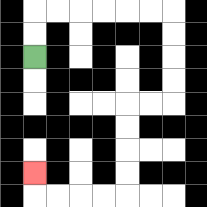{'start': '[1, 2]', 'end': '[1, 7]', 'path_directions': 'U,U,R,R,R,R,R,R,D,D,D,D,L,L,D,D,D,D,L,L,L,L,U', 'path_coordinates': '[[1, 2], [1, 1], [1, 0], [2, 0], [3, 0], [4, 0], [5, 0], [6, 0], [7, 0], [7, 1], [7, 2], [7, 3], [7, 4], [6, 4], [5, 4], [5, 5], [5, 6], [5, 7], [5, 8], [4, 8], [3, 8], [2, 8], [1, 8], [1, 7]]'}